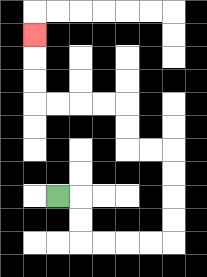{'start': '[2, 8]', 'end': '[1, 1]', 'path_directions': 'R,D,D,R,R,R,R,U,U,U,U,L,L,U,U,L,L,L,L,U,U,U', 'path_coordinates': '[[2, 8], [3, 8], [3, 9], [3, 10], [4, 10], [5, 10], [6, 10], [7, 10], [7, 9], [7, 8], [7, 7], [7, 6], [6, 6], [5, 6], [5, 5], [5, 4], [4, 4], [3, 4], [2, 4], [1, 4], [1, 3], [1, 2], [1, 1]]'}